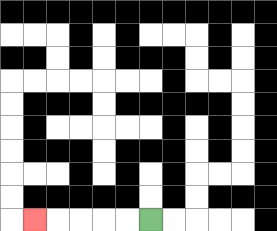{'start': '[6, 9]', 'end': '[1, 9]', 'path_directions': 'L,L,L,L,L', 'path_coordinates': '[[6, 9], [5, 9], [4, 9], [3, 9], [2, 9], [1, 9]]'}